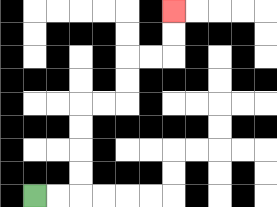{'start': '[1, 8]', 'end': '[7, 0]', 'path_directions': 'R,R,U,U,U,U,R,R,U,U,R,R,U,U', 'path_coordinates': '[[1, 8], [2, 8], [3, 8], [3, 7], [3, 6], [3, 5], [3, 4], [4, 4], [5, 4], [5, 3], [5, 2], [6, 2], [7, 2], [7, 1], [7, 0]]'}